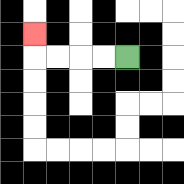{'start': '[5, 2]', 'end': '[1, 1]', 'path_directions': 'L,L,L,L,U', 'path_coordinates': '[[5, 2], [4, 2], [3, 2], [2, 2], [1, 2], [1, 1]]'}